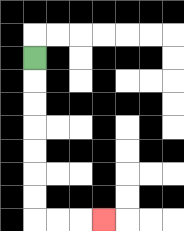{'start': '[1, 2]', 'end': '[4, 9]', 'path_directions': 'D,D,D,D,D,D,D,R,R,R', 'path_coordinates': '[[1, 2], [1, 3], [1, 4], [1, 5], [1, 6], [1, 7], [1, 8], [1, 9], [2, 9], [3, 9], [4, 9]]'}